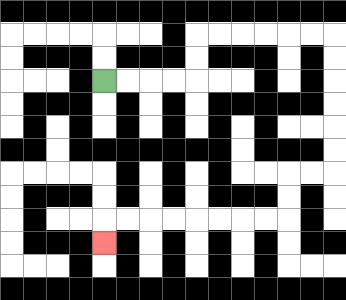{'start': '[4, 3]', 'end': '[4, 10]', 'path_directions': 'R,R,R,R,U,U,R,R,R,R,R,R,D,D,D,D,D,D,L,L,D,D,L,L,L,L,L,L,L,L,D', 'path_coordinates': '[[4, 3], [5, 3], [6, 3], [7, 3], [8, 3], [8, 2], [8, 1], [9, 1], [10, 1], [11, 1], [12, 1], [13, 1], [14, 1], [14, 2], [14, 3], [14, 4], [14, 5], [14, 6], [14, 7], [13, 7], [12, 7], [12, 8], [12, 9], [11, 9], [10, 9], [9, 9], [8, 9], [7, 9], [6, 9], [5, 9], [4, 9], [4, 10]]'}